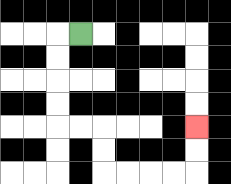{'start': '[3, 1]', 'end': '[8, 5]', 'path_directions': 'L,D,D,D,D,R,R,D,D,R,R,R,R,U,U', 'path_coordinates': '[[3, 1], [2, 1], [2, 2], [2, 3], [2, 4], [2, 5], [3, 5], [4, 5], [4, 6], [4, 7], [5, 7], [6, 7], [7, 7], [8, 7], [8, 6], [8, 5]]'}